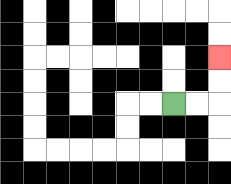{'start': '[7, 4]', 'end': '[9, 2]', 'path_directions': 'R,R,U,U', 'path_coordinates': '[[7, 4], [8, 4], [9, 4], [9, 3], [9, 2]]'}